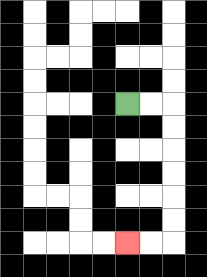{'start': '[5, 4]', 'end': '[5, 10]', 'path_directions': 'R,R,D,D,D,D,D,D,L,L', 'path_coordinates': '[[5, 4], [6, 4], [7, 4], [7, 5], [7, 6], [7, 7], [7, 8], [7, 9], [7, 10], [6, 10], [5, 10]]'}